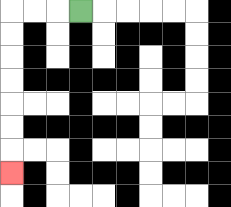{'start': '[3, 0]', 'end': '[0, 7]', 'path_directions': 'L,L,L,D,D,D,D,D,D,D', 'path_coordinates': '[[3, 0], [2, 0], [1, 0], [0, 0], [0, 1], [0, 2], [0, 3], [0, 4], [0, 5], [0, 6], [0, 7]]'}